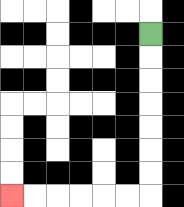{'start': '[6, 1]', 'end': '[0, 8]', 'path_directions': 'D,D,D,D,D,D,D,L,L,L,L,L,L', 'path_coordinates': '[[6, 1], [6, 2], [6, 3], [6, 4], [6, 5], [6, 6], [6, 7], [6, 8], [5, 8], [4, 8], [3, 8], [2, 8], [1, 8], [0, 8]]'}